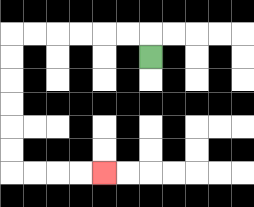{'start': '[6, 2]', 'end': '[4, 7]', 'path_directions': 'U,L,L,L,L,L,L,D,D,D,D,D,D,R,R,R,R', 'path_coordinates': '[[6, 2], [6, 1], [5, 1], [4, 1], [3, 1], [2, 1], [1, 1], [0, 1], [0, 2], [0, 3], [0, 4], [0, 5], [0, 6], [0, 7], [1, 7], [2, 7], [3, 7], [4, 7]]'}